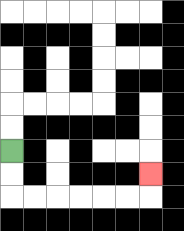{'start': '[0, 6]', 'end': '[6, 7]', 'path_directions': 'D,D,R,R,R,R,R,R,U', 'path_coordinates': '[[0, 6], [0, 7], [0, 8], [1, 8], [2, 8], [3, 8], [4, 8], [5, 8], [6, 8], [6, 7]]'}